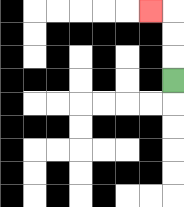{'start': '[7, 3]', 'end': '[6, 0]', 'path_directions': 'U,U,U,L', 'path_coordinates': '[[7, 3], [7, 2], [7, 1], [7, 0], [6, 0]]'}